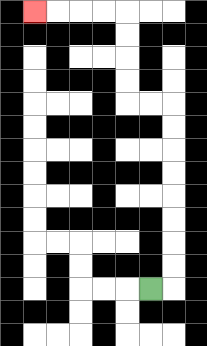{'start': '[6, 12]', 'end': '[1, 0]', 'path_directions': 'R,U,U,U,U,U,U,U,U,L,L,U,U,U,U,L,L,L,L', 'path_coordinates': '[[6, 12], [7, 12], [7, 11], [7, 10], [7, 9], [7, 8], [7, 7], [7, 6], [7, 5], [7, 4], [6, 4], [5, 4], [5, 3], [5, 2], [5, 1], [5, 0], [4, 0], [3, 0], [2, 0], [1, 0]]'}